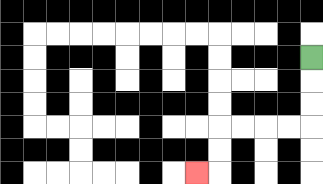{'start': '[13, 2]', 'end': '[8, 7]', 'path_directions': 'D,D,D,L,L,L,L,D,D,L', 'path_coordinates': '[[13, 2], [13, 3], [13, 4], [13, 5], [12, 5], [11, 5], [10, 5], [9, 5], [9, 6], [9, 7], [8, 7]]'}